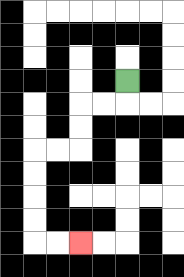{'start': '[5, 3]', 'end': '[3, 10]', 'path_directions': 'D,L,L,D,D,L,L,D,D,D,D,R,R', 'path_coordinates': '[[5, 3], [5, 4], [4, 4], [3, 4], [3, 5], [3, 6], [2, 6], [1, 6], [1, 7], [1, 8], [1, 9], [1, 10], [2, 10], [3, 10]]'}